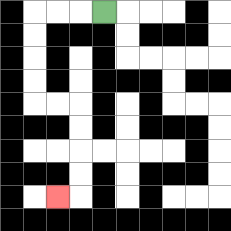{'start': '[4, 0]', 'end': '[2, 8]', 'path_directions': 'L,L,L,D,D,D,D,R,R,D,D,D,D,L', 'path_coordinates': '[[4, 0], [3, 0], [2, 0], [1, 0], [1, 1], [1, 2], [1, 3], [1, 4], [2, 4], [3, 4], [3, 5], [3, 6], [3, 7], [3, 8], [2, 8]]'}